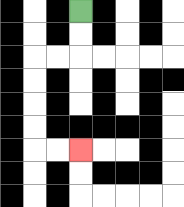{'start': '[3, 0]', 'end': '[3, 6]', 'path_directions': 'D,D,L,L,D,D,D,D,R,R', 'path_coordinates': '[[3, 0], [3, 1], [3, 2], [2, 2], [1, 2], [1, 3], [1, 4], [1, 5], [1, 6], [2, 6], [3, 6]]'}